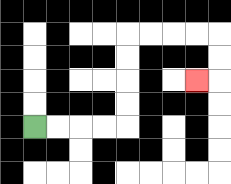{'start': '[1, 5]', 'end': '[8, 3]', 'path_directions': 'R,R,R,R,U,U,U,U,R,R,R,R,D,D,L', 'path_coordinates': '[[1, 5], [2, 5], [3, 5], [4, 5], [5, 5], [5, 4], [5, 3], [5, 2], [5, 1], [6, 1], [7, 1], [8, 1], [9, 1], [9, 2], [9, 3], [8, 3]]'}